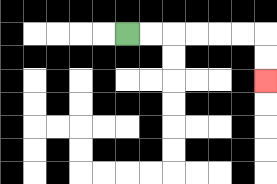{'start': '[5, 1]', 'end': '[11, 3]', 'path_directions': 'R,R,R,R,R,R,D,D', 'path_coordinates': '[[5, 1], [6, 1], [7, 1], [8, 1], [9, 1], [10, 1], [11, 1], [11, 2], [11, 3]]'}